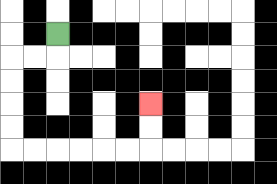{'start': '[2, 1]', 'end': '[6, 4]', 'path_directions': 'D,L,L,D,D,D,D,R,R,R,R,R,R,U,U', 'path_coordinates': '[[2, 1], [2, 2], [1, 2], [0, 2], [0, 3], [0, 4], [0, 5], [0, 6], [1, 6], [2, 6], [3, 6], [4, 6], [5, 6], [6, 6], [6, 5], [6, 4]]'}